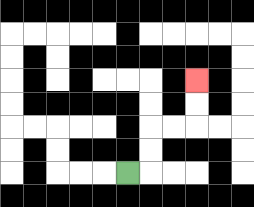{'start': '[5, 7]', 'end': '[8, 3]', 'path_directions': 'R,U,U,R,R,U,U', 'path_coordinates': '[[5, 7], [6, 7], [6, 6], [6, 5], [7, 5], [8, 5], [8, 4], [8, 3]]'}